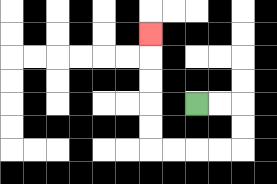{'start': '[8, 4]', 'end': '[6, 1]', 'path_directions': 'R,R,D,D,L,L,L,L,U,U,U,U,U', 'path_coordinates': '[[8, 4], [9, 4], [10, 4], [10, 5], [10, 6], [9, 6], [8, 6], [7, 6], [6, 6], [6, 5], [6, 4], [6, 3], [6, 2], [6, 1]]'}